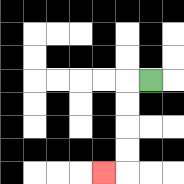{'start': '[6, 3]', 'end': '[4, 7]', 'path_directions': 'L,D,D,D,D,L', 'path_coordinates': '[[6, 3], [5, 3], [5, 4], [5, 5], [5, 6], [5, 7], [4, 7]]'}